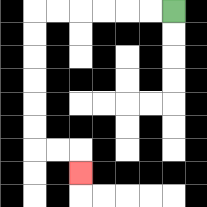{'start': '[7, 0]', 'end': '[3, 7]', 'path_directions': 'L,L,L,L,L,L,D,D,D,D,D,D,R,R,D', 'path_coordinates': '[[7, 0], [6, 0], [5, 0], [4, 0], [3, 0], [2, 0], [1, 0], [1, 1], [1, 2], [1, 3], [1, 4], [1, 5], [1, 6], [2, 6], [3, 6], [3, 7]]'}